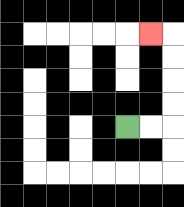{'start': '[5, 5]', 'end': '[6, 1]', 'path_directions': 'R,R,U,U,U,U,L', 'path_coordinates': '[[5, 5], [6, 5], [7, 5], [7, 4], [7, 3], [7, 2], [7, 1], [6, 1]]'}